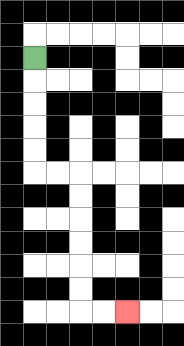{'start': '[1, 2]', 'end': '[5, 13]', 'path_directions': 'D,D,D,D,D,R,R,D,D,D,D,D,D,R,R', 'path_coordinates': '[[1, 2], [1, 3], [1, 4], [1, 5], [1, 6], [1, 7], [2, 7], [3, 7], [3, 8], [3, 9], [3, 10], [3, 11], [3, 12], [3, 13], [4, 13], [5, 13]]'}